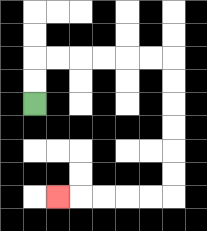{'start': '[1, 4]', 'end': '[2, 8]', 'path_directions': 'U,U,R,R,R,R,R,R,D,D,D,D,D,D,L,L,L,L,L', 'path_coordinates': '[[1, 4], [1, 3], [1, 2], [2, 2], [3, 2], [4, 2], [5, 2], [6, 2], [7, 2], [7, 3], [7, 4], [7, 5], [7, 6], [7, 7], [7, 8], [6, 8], [5, 8], [4, 8], [3, 8], [2, 8]]'}